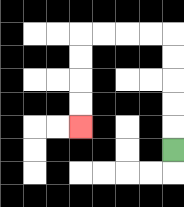{'start': '[7, 6]', 'end': '[3, 5]', 'path_directions': 'U,U,U,U,U,L,L,L,L,D,D,D,D', 'path_coordinates': '[[7, 6], [7, 5], [7, 4], [7, 3], [7, 2], [7, 1], [6, 1], [5, 1], [4, 1], [3, 1], [3, 2], [3, 3], [3, 4], [3, 5]]'}